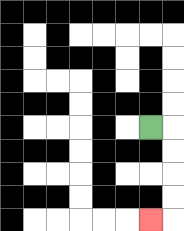{'start': '[6, 5]', 'end': '[6, 9]', 'path_directions': 'R,D,D,D,D,L', 'path_coordinates': '[[6, 5], [7, 5], [7, 6], [7, 7], [7, 8], [7, 9], [6, 9]]'}